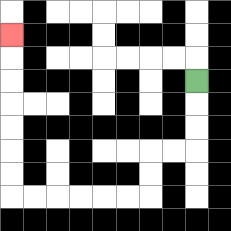{'start': '[8, 3]', 'end': '[0, 1]', 'path_directions': 'D,D,D,L,L,D,D,L,L,L,L,L,L,U,U,U,U,U,U,U', 'path_coordinates': '[[8, 3], [8, 4], [8, 5], [8, 6], [7, 6], [6, 6], [6, 7], [6, 8], [5, 8], [4, 8], [3, 8], [2, 8], [1, 8], [0, 8], [0, 7], [0, 6], [0, 5], [0, 4], [0, 3], [0, 2], [0, 1]]'}